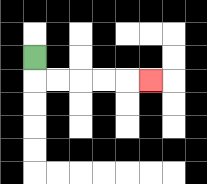{'start': '[1, 2]', 'end': '[6, 3]', 'path_directions': 'D,R,R,R,R,R', 'path_coordinates': '[[1, 2], [1, 3], [2, 3], [3, 3], [4, 3], [5, 3], [6, 3]]'}